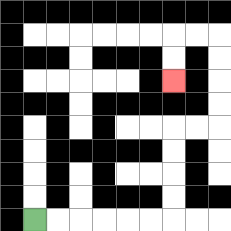{'start': '[1, 9]', 'end': '[7, 3]', 'path_directions': 'R,R,R,R,R,R,U,U,U,U,R,R,U,U,U,U,L,L,D,D', 'path_coordinates': '[[1, 9], [2, 9], [3, 9], [4, 9], [5, 9], [6, 9], [7, 9], [7, 8], [7, 7], [7, 6], [7, 5], [8, 5], [9, 5], [9, 4], [9, 3], [9, 2], [9, 1], [8, 1], [7, 1], [7, 2], [7, 3]]'}